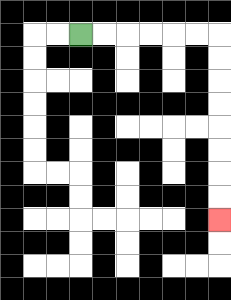{'start': '[3, 1]', 'end': '[9, 9]', 'path_directions': 'R,R,R,R,R,R,D,D,D,D,D,D,D,D', 'path_coordinates': '[[3, 1], [4, 1], [5, 1], [6, 1], [7, 1], [8, 1], [9, 1], [9, 2], [9, 3], [9, 4], [9, 5], [9, 6], [9, 7], [9, 8], [9, 9]]'}